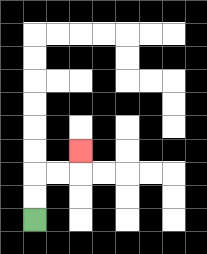{'start': '[1, 9]', 'end': '[3, 6]', 'path_directions': 'U,U,R,R,U', 'path_coordinates': '[[1, 9], [1, 8], [1, 7], [2, 7], [3, 7], [3, 6]]'}